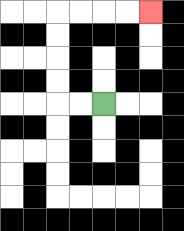{'start': '[4, 4]', 'end': '[6, 0]', 'path_directions': 'L,L,U,U,U,U,R,R,R,R', 'path_coordinates': '[[4, 4], [3, 4], [2, 4], [2, 3], [2, 2], [2, 1], [2, 0], [3, 0], [4, 0], [5, 0], [6, 0]]'}